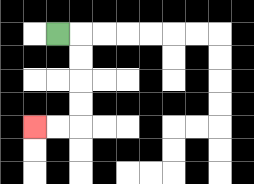{'start': '[2, 1]', 'end': '[1, 5]', 'path_directions': 'R,D,D,D,D,L,L', 'path_coordinates': '[[2, 1], [3, 1], [3, 2], [3, 3], [3, 4], [3, 5], [2, 5], [1, 5]]'}